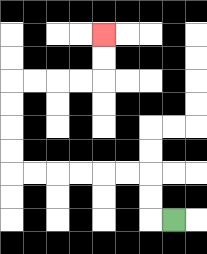{'start': '[7, 9]', 'end': '[4, 1]', 'path_directions': 'L,U,U,L,L,L,L,L,L,U,U,U,U,R,R,R,R,U,U', 'path_coordinates': '[[7, 9], [6, 9], [6, 8], [6, 7], [5, 7], [4, 7], [3, 7], [2, 7], [1, 7], [0, 7], [0, 6], [0, 5], [0, 4], [0, 3], [1, 3], [2, 3], [3, 3], [4, 3], [4, 2], [4, 1]]'}